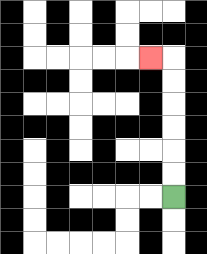{'start': '[7, 8]', 'end': '[6, 2]', 'path_directions': 'U,U,U,U,U,U,L', 'path_coordinates': '[[7, 8], [7, 7], [7, 6], [7, 5], [7, 4], [7, 3], [7, 2], [6, 2]]'}